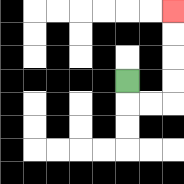{'start': '[5, 3]', 'end': '[7, 0]', 'path_directions': 'D,R,R,U,U,U,U', 'path_coordinates': '[[5, 3], [5, 4], [6, 4], [7, 4], [7, 3], [7, 2], [7, 1], [7, 0]]'}